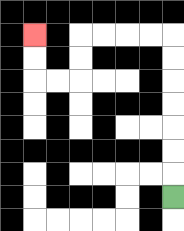{'start': '[7, 8]', 'end': '[1, 1]', 'path_directions': 'U,U,U,U,U,U,U,L,L,L,L,D,D,L,L,U,U', 'path_coordinates': '[[7, 8], [7, 7], [7, 6], [7, 5], [7, 4], [7, 3], [7, 2], [7, 1], [6, 1], [5, 1], [4, 1], [3, 1], [3, 2], [3, 3], [2, 3], [1, 3], [1, 2], [1, 1]]'}